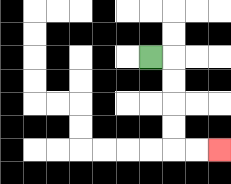{'start': '[6, 2]', 'end': '[9, 6]', 'path_directions': 'R,D,D,D,D,R,R', 'path_coordinates': '[[6, 2], [7, 2], [7, 3], [7, 4], [7, 5], [7, 6], [8, 6], [9, 6]]'}